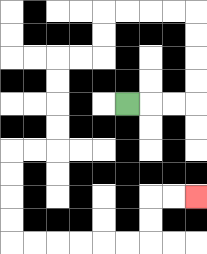{'start': '[5, 4]', 'end': '[8, 8]', 'path_directions': 'R,R,R,U,U,U,U,L,L,L,L,D,D,L,L,D,D,D,D,L,L,D,D,D,D,R,R,R,R,R,R,U,U,R,R', 'path_coordinates': '[[5, 4], [6, 4], [7, 4], [8, 4], [8, 3], [8, 2], [8, 1], [8, 0], [7, 0], [6, 0], [5, 0], [4, 0], [4, 1], [4, 2], [3, 2], [2, 2], [2, 3], [2, 4], [2, 5], [2, 6], [1, 6], [0, 6], [0, 7], [0, 8], [0, 9], [0, 10], [1, 10], [2, 10], [3, 10], [4, 10], [5, 10], [6, 10], [6, 9], [6, 8], [7, 8], [8, 8]]'}